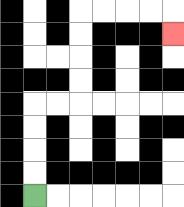{'start': '[1, 8]', 'end': '[7, 1]', 'path_directions': 'U,U,U,U,R,R,U,U,U,U,R,R,R,R,D', 'path_coordinates': '[[1, 8], [1, 7], [1, 6], [1, 5], [1, 4], [2, 4], [3, 4], [3, 3], [3, 2], [3, 1], [3, 0], [4, 0], [5, 0], [6, 0], [7, 0], [7, 1]]'}